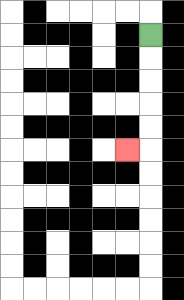{'start': '[6, 1]', 'end': '[5, 6]', 'path_directions': 'D,D,D,D,D,L', 'path_coordinates': '[[6, 1], [6, 2], [6, 3], [6, 4], [6, 5], [6, 6], [5, 6]]'}